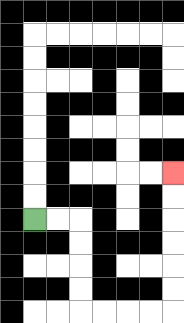{'start': '[1, 9]', 'end': '[7, 7]', 'path_directions': 'R,R,D,D,D,D,R,R,R,R,U,U,U,U,U,U', 'path_coordinates': '[[1, 9], [2, 9], [3, 9], [3, 10], [3, 11], [3, 12], [3, 13], [4, 13], [5, 13], [6, 13], [7, 13], [7, 12], [7, 11], [7, 10], [7, 9], [7, 8], [7, 7]]'}